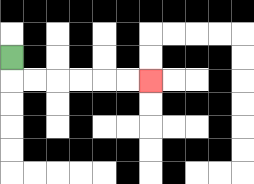{'start': '[0, 2]', 'end': '[6, 3]', 'path_directions': 'D,R,R,R,R,R,R', 'path_coordinates': '[[0, 2], [0, 3], [1, 3], [2, 3], [3, 3], [4, 3], [5, 3], [6, 3]]'}